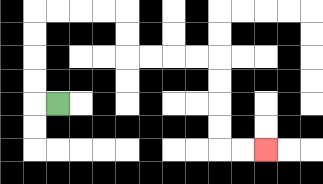{'start': '[2, 4]', 'end': '[11, 6]', 'path_directions': 'L,U,U,U,U,R,R,R,R,D,D,R,R,R,R,D,D,D,D,R,R', 'path_coordinates': '[[2, 4], [1, 4], [1, 3], [1, 2], [1, 1], [1, 0], [2, 0], [3, 0], [4, 0], [5, 0], [5, 1], [5, 2], [6, 2], [7, 2], [8, 2], [9, 2], [9, 3], [9, 4], [9, 5], [9, 6], [10, 6], [11, 6]]'}